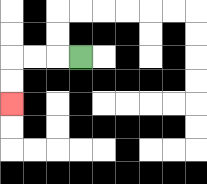{'start': '[3, 2]', 'end': '[0, 4]', 'path_directions': 'L,L,L,D,D', 'path_coordinates': '[[3, 2], [2, 2], [1, 2], [0, 2], [0, 3], [0, 4]]'}